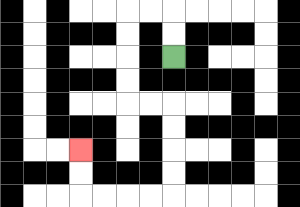{'start': '[7, 2]', 'end': '[3, 6]', 'path_directions': 'U,U,L,L,D,D,D,D,R,R,D,D,D,D,L,L,L,L,U,U', 'path_coordinates': '[[7, 2], [7, 1], [7, 0], [6, 0], [5, 0], [5, 1], [5, 2], [5, 3], [5, 4], [6, 4], [7, 4], [7, 5], [7, 6], [7, 7], [7, 8], [6, 8], [5, 8], [4, 8], [3, 8], [3, 7], [3, 6]]'}